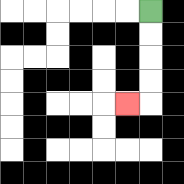{'start': '[6, 0]', 'end': '[5, 4]', 'path_directions': 'D,D,D,D,L', 'path_coordinates': '[[6, 0], [6, 1], [6, 2], [6, 3], [6, 4], [5, 4]]'}